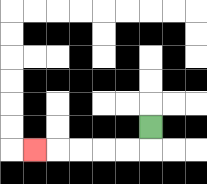{'start': '[6, 5]', 'end': '[1, 6]', 'path_directions': 'D,L,L,L,L,L', 'path_coordinates': '[[6, 5], [6, 6], [5, 6], [4, 6], [3, 6], [2, 6], [1, 6]]'}